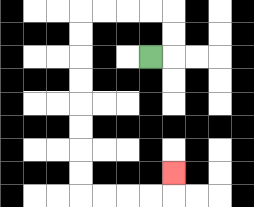{'start': '[6, 2]', 'end': '[7, 7]', 'path_directions': 'R,U,U,L,L,L,L,D,D,D,D,D,D,D,D,R,R,R,R,U', 'path_coordinates': '[[6, 2], [7, 2], [7, 1], [7, 0], [6, 0], [5, 0], [4, 0], [3, 0], [3, 1], [3, 2], [3, 3], [3, 4], [3, 5], [3, 6], [3, 7], [3, 8], [4, 8], [5, 8], [6, 8], [7, 8], [7, 7]]'}